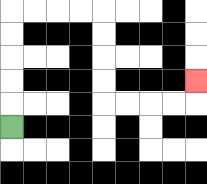{'start': '[0, 5]', 'end': '[8, 3]', 'path_directions': 'U,U,U,U,U,R,R,R,R,D,D,D,D,R,R,R,R,U', 'path_coordinates': '[[0, 5], [0, 4], [0, 3], [0, 2], [0, 1], [0, 0], [1, 0], [2, 0], [3, 0], [4, 0], [4, 1], [4, 2], [4, 3], [4, 4], [5, 4], [6, 4], [7, 4], [8, 4], [8, 3]]'}